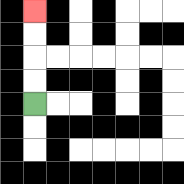{'start': '[1, 4]', 'end': '[1, 0]', 'path_directions': 'U,U,U,U', 'path_coordinates': '[[1, 4], [1, 3], [1, 2], [1, 1], [1, 0]]'}